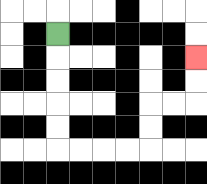{'start': '[2, 1]', 'end': '[8, 2]', 'path_directions': 'D,D,D,D,D,R,R,R,R,U,U,R,R,U,U', 'path_coordinates': '[[2, 1], [2, 2], [2, 3], [2, 4], [2, 5], [2, 6], [3, 6], [4, 6], [5, 6], [6, 6], [6, 5], [6, 4], [7, 4], [8, 4], [8, 3], [8, 2]]'}